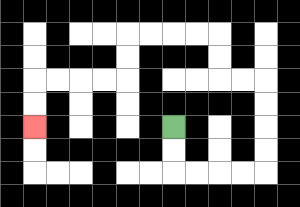{'start': '[7, 5]', 'end': '[1, 5]', 'path_directions': 'D,D,R,R,R,R,U,U,U,U,L,L,U,U,L,L,L,L,D,D,L,L,L,L,D,D', 'path_coordinates': '[[7, 5], [7, 6], [7, 7], [8, 7], [9, 7], [10, 7], [11, 7], [11, 6], [11, 5], [11, 4], [11, 3], [10, 3], [9, 3], [9, 2], [9, 1], [8, 1], [7, 1], [6, 1], [5, 1], [5, 2], [5, 3], [4, 3], [3, 3], [2, 3], [1, 3], [1, 4], [1, 5]]'}